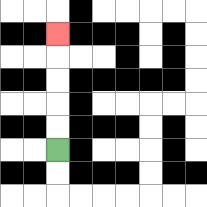{'start': '[2, 6]', 'end': '[2, 1]', 'path_directions': 'U,U,U,U,U', 'path_coordinates': '[[2, 6], [2, 5], [2, 4], [2, 3], [2, 2], [2, 1]]'}